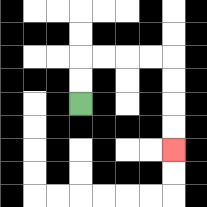{'start': '[3, 4]', 'end': '[7, 6]', 'path_directions': 'U,U,R,R,R,R,D,D,D,D', 'path_coordinates': '[[3, 4], [3, 3], [3, 2], [4, 2], [5, 2], [6, 2], [7, 2], [7, 3], [7, 4], [7, 5], [7, 6]]'}